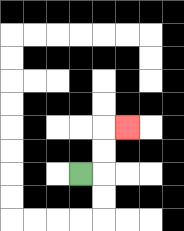{'start': '[3, 7]', 'end': '[5, 5]', 'path_directions': 'R,U,U,R', 'path_coordinates': '[[3, 7], [4, 7], [4, 6], [4, 5], [5, 5]]'}